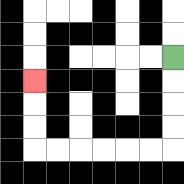{'start': '[7, 2]', 'end': '[1, 3]', 'path_directions': 'D,D,D,D,L,L,L,L,L,L,U,U,U', 'path_coordinates': '[[7, 2], [7, 3], [7, 4], [7, 5], [7, 6], [6, 6], [5, 6], [4, 6], [3, 6], [2, 6], [1, 6], [1, 5], [1, 4], [1, 3]]'}